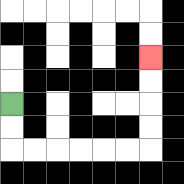{'start': '[0, 4]', 'end': '[6, 2]', 'path_directions': 'D,D,R,R,R,R,R,R,U,U,U,U', 'path_coordinates': '[[0, 4], [0, 5], [0, 6], [1, 6], [2, 6], [3, 6], [4, 6], [5, 6], [6, 6], [6, 5], [6, 4], [6, 3], [6, 2]]'}